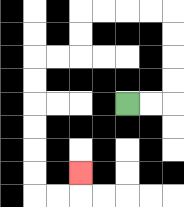{'start': '[5, 4]', 'end': '[3, 7]', 'path_directions': 'R,R,U,U,U,U,L,L,L,L,D,D,L,L,D,D,D,D,D,D,R,R,U', 'path_coordinates': '[[5, 4], [6, 4], [7, 4], [7, 3], [7, 2], [7, 1], [7, 0], [6, 0], [5, 0], [4, 0], [3, 0], [3, 1], [3, 2], [2, 2], [1, 2], [1, 3], [1, 4], [1, 5], [1, 6], [1, 7], [1, 8], [2, 8], [3, 8], [3, 7]]'}